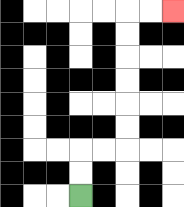{'start': '[3, 8]', 'end': '[7, 0]', 'path_directions': 'U,U,R,R,U,U,U,U,U,U,R,R', 'path_coordinates': '[[3, 8], [3, 7], [3, 6], [4, 6], [5, 6], [5, 5], [5, 4], [5, 3], [5, 2], [5, 1], [5, 0], [6, 0], [7, 0]]'}